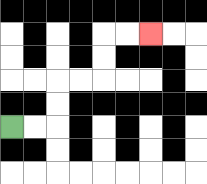{'start': '[0, 5]', 'end': '[6, 1]', 'path_directions': 'R,R,U,U,R,R,U,U,R,R', 'path_coordinates': '[[0, 5], [1, 5], [2, 5], [2, 4], [2, 3], [3, 3], [4, 3], [4, 2], [4, 1], [5, 1], [6, 1]]'}